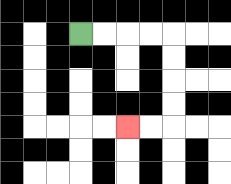{'start': '[3, 1]', 'end': '[5, 5]', 'path_directions': 'R,R,R,R,D,D,D,D,L,L', 'path_coordinates': '[[3, 1], [4, 1], [5, 1], [6, 1], [7, 1], [7, 2], [7, 3], [7, 4], [7, 5], [6, 5], [5, 5]]'}